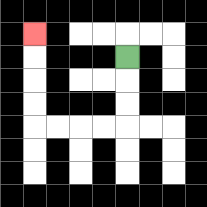{'start': '[5, 2]', 'end': '[1, 1]', 'path_directions': 'D,D,D,L,L,L,L,U,U,U,U', 'path_coordinates': '[[5, 2], [5, 3], [5, 4], [5, 5], [4, 5], [3, 5], [2, 5], [1, 5], [1, 4], [1, 3], [1, 2], [1, 1]]'}